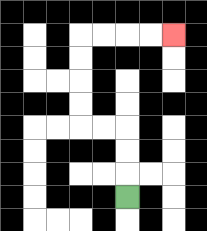{'start': '[5, 8]', 'end': '[7, 1]', 'path_directions': 'U,U,U,L,L,U,U,U,U,R,R,R,R', 'path_coordinates': '[[5, 8], [5, 7], [5, 6], [5, 5], [4, 5], [3, 5], [3, 4], [3, 3], [3, 2], [3, 1], [4, 1], [5, 1], [6, 1], [7, 1]]'}